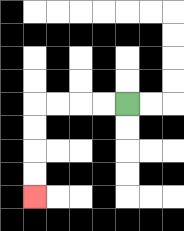{'start': '[5, 4]', 'end': '[1, 8]', 'path_directions': 'L,L,L,L,D,D,D,D', 'path_coordinates': '[[5, 4], [4, 4], [3, 4], [2, 4], [1, 4], [1, 5], [1, 6], [1, 7], [1, 8]]'}